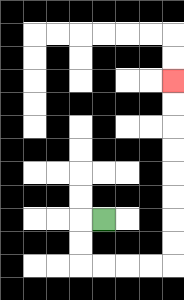{'start': '[4, 9]', 'end': '[7, 3]', 'path_directions': 'L,D,D,R,R,R,R,U,U,U,U,U,U,U,U', 'path_coordinates': '[[4, 9], [3, 9], [3, 10], [3, 11], [4, 11], [5, 11], [6, 11], [7, 11], [7, 10], [7, 9], [7, 8], [7, 7], [7, 6], [7, 5], [7, 4], [7, 3]]'}